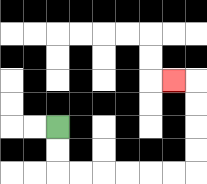{'start': '[2, 5]', 'end': '[7, 3]', 'path_directions': 'D,D,R,R,R,R,R,R,U,U,U,U,L', 'path_coordinates': '[[2, 5], [2, 6], [2, 7], [3, 7], [4, 7], [5, 7], [6, 7], [7, 7], [8, 7], [8, 6], [8, 5], [8, 4], [8, 3], [7, 3]]'}